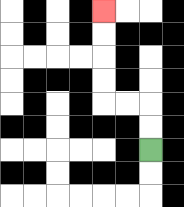{'start': '[6, 6]', 'end': '[4, 0]', 'path_directions': 'U,U,L,L,U,U,U,U', 'path_coordinates': '[[6, 6], [6, 5], [6, 4], [5, 4], [4, 4], [4, 3], [4, 2], [4, 1], [4, 0]]'}